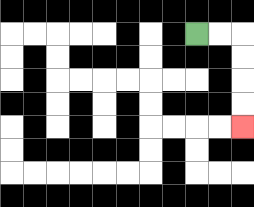{'start': '[8, 1]', 'end': '[10, 5]', 'path_directions': 'R,R,D,D,D,D', 'path_coordinates': '[[8, 1], [9, 1], [10, 1], [10, 2], [10, 3], [10, 4], [10, 5]]'}